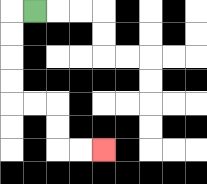{'start': '[1, 0]', 'end': '[4, 6]', 'path_directions': 'L,D,D,D,D,R,R,D,D,R,R', 'path_coordinates': '[[1, 0], [0, 0], [0, 1], [0, 2], [0, 3], [0, 4], [1, 4], [2, 4], [2, 5], [2, 6], [3, 6], [4, 6]]'}